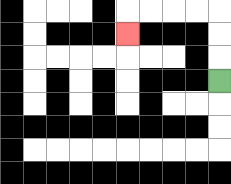{'start': '[9, 3]', 'end': '[5, 1]', 'path_directions': 'U,U,U,L,L,L,L,D', 'path_coordinates': '[[9, 3], [9, 2], [9, 1], [9, 0], [8, 0], [7, 0], [6, 0], [5, 0], [5, 1]]'}